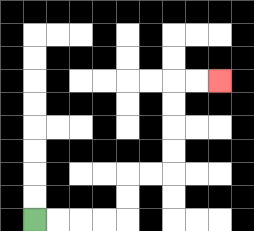{'start': '[1, 9]', 'end': '[9, 3]', 'path_directions': 'R,R,R,R,U,U,R,R,U,U,U,U,R,R', 'path_coordinates': '[[1, 9], [2, 9], [3, 9], [4, 9], [5, 9], [5, 8], [5, 7], [6, 7], [7, 7], [7, 6], [7, 5], [7, 4], [7, 3], [8, 3], [9, 3]]'}